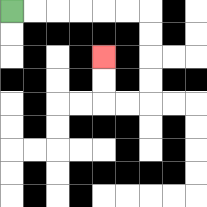{'start': '[0, 0]', 'end': '[4, 2]', 'path_directions': 'R,R,R,R,R,R,D,D,D,D,L,L,U,U', 'path_coordinates': '[[0, 0], [1, 0], [2, 0], [3, 0], [4, 0], [5, 0], [6, 0], [6, 1], [6, 2], [6, 3], [6, 4], [5, 4], [4, 4], [4, 3], [4, 2]]'}